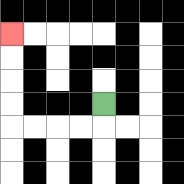{'start': '[4, 4]', 'end': '[0, 1]', 'path_directions': 'D,L,L,L,L,U,U,U,U', 'path_coordinates': '[[4, 4], [4, 5], [3, 5], [2, 5], [1, 5], [0, 5], [0, 4], [0, 3], [0, 2], [0, 1]]'}